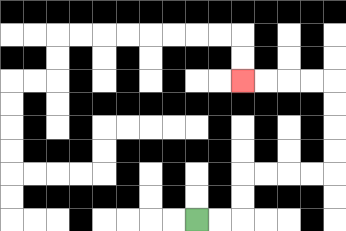{'start': '[8, 9]', 'end': '[10, 3]', 'path_directions': 'R,R,U,U,R,R,R,R,U,U,U,U,L,L,L,L', 'path_coordinates': '[[8, 9], [9, 9], [10, 9], [10, 8], [10, 7], [11, 7], [12, 7], [13, 7], [14, 7], [14, 6], [14, 5], [14, 4], [14, 3], [13, 3], [12, 3], [11, 3], [10, 3]]'}